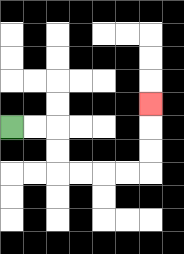{'start': '[0, 5]', 'end': '[6, 4]', 'path_directions': 'R,R,D,D,R,R,R,R,U,U,U', 'path_coordinates': '[[0, 5], [1, 5], [2, 5], [2, 6], [2, 7], [3, 7], [4, 7], [5, 7], [6, 7], [6, 6], [6, 5], [6, 4]]'}